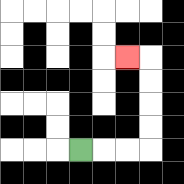{'start': '[3, 6]', 'end': '[5, 2]', 'path_directions': 'R,R,R,U,U,U,U,L', 'path_coordinates': '[[3, 6], [4, 6], [5, 6], [6, 6], [6, 5], [6, 4], [6, 3], [6, 2], [5, 2]]'}